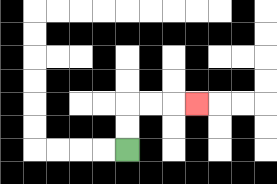{'start': '[5, 6]', 'end': '[8, 4]', 'path_directions': 'U,U,R,R,R', 'path_coordinates': '[[5, 6], [5, 5], [5, 4], [6, 4], [7, 4], [8, 4]]'}